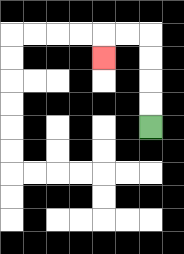{'start': '[6, 5]', 'end': '[4, 2]', 'path_directions': 'U,U,U,U,L,L,D', 'path_coordinates': '[[6, 5], [6, 4], [6, 3], [6, 2], [6, 1], [5, 1], [4, 1], [4, 2]]'}